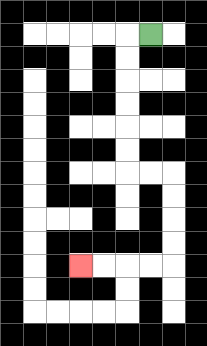{'start': '[6, 1]', 'end': '[3, 11]', 'path_directions': 'L,D,D,D,D,D,D,R,R,D,D,D,D,L,L,L,L', 'path_coordinates': '[[6, 1], [5, 1], [5, 2], [5, 3], [5, 4], [5, 5], [5, 6], [5, 7], [6, 7], [7, 7], [7, 8], [7, 9], [7, 10], [7, 11], [6, 11], [5, 11], [4, 11], [3, 11]]'}